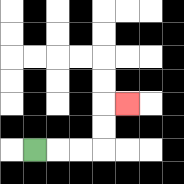{'start': '[1, 6]', 'end': '[5, 4]', 'path_directions': 'R,R,R,U,U,R', 'path_coordinates': '[[1, 6], [2, 6], [3, 6], [4, 6], [4, 5], [4, 4], [5, 4]]'}